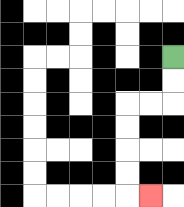{'start': '[7, 2]', 'end': '[6, 8]', 'path_directions': 'D,D,L,L,D,D,D,D,R', 'path_coordinates': '[[7, 2], [7, 3], [7, 4], [6, 4], [5, 4], [5, 5], [5, 6], [5, 7], [5, 8], [6, 8]]'}